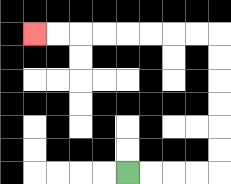{'start': '[5, 7]', 'end': '[1, 1]', 'path_directions': 'R,R,R,R,U,U,U,U,U,U,L,L,L,L,L,L,L,L', 'path_coordinates': '[[5, 7], [6, 7], [7, 7], [8, 7], [9, 7], [9, 6], [9, 5], [9, 4], [9, 3], [9, 2], [9, 1], [8, 1], [7, 1], [6, 1], [5, 1], [4, 1], [3, 1], [2, 1], [1, 1]]'}